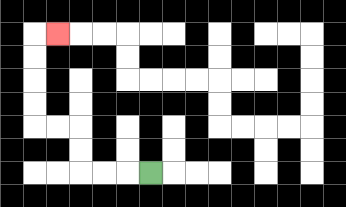{'start': '[6, 7]', 'end': '[2, 1]', 'path_directions': 'L,L,L,U,U,L,L,U,U,U,U,R', 'path_coordinates': '[[6, 7], [5, 7], [4, 7], [3, 7], [3, 6], [3, 5], [2, 5], [1, 5], [1, 4], [1, 3], [1, 2], [1, 1], [2, 1]]'}